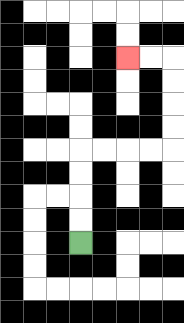{'start': '[3, 10]', 'end': '[5, 2]', 'path_directions': 'U,U,U,U,R,R,R,R,U,U,U,U,L,L', 'path_coordinates': '[[3, 10], [3, 9], [3, 8], [3, 7], [3, 6], [4, 6], [5, 6], [6, 6], [7, 6], [7, 5], [7, 4], [7, 3], [7, 2], [6, 2], [5, 2]]'}